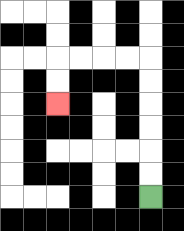{'start': '[6, 8]', 'end': '[2, 4]', 'path_directions': 'U,U,U,U,U,U,L,L,L,L,D,D', 'path_coordinates': '[[6, 8], [6, 7], [6, 6], [6, 5], [6, 4], [6, 3], [6, 2], [5, 2], [4, 2], [3, 2], [2, 2], [2, 3], [2, 4]]'}